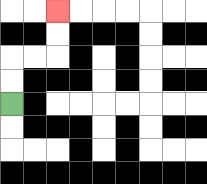{'start': '[0, 4]', 'end': '[2, 0]', 'path_directions': 'U,U,R,R,U,U', 'path_coordinates': '[[0, 4], [0, 3], [0, 2], [1, 2], [2, 2], [2, 1], [2, 0]]'}